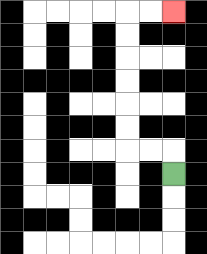{'start': '[7, 7]', 'end': '[7, 0]', 'path_directions': 'U,L,L,U,U,U,U,U,U,R,R', 'path_coordinates': '[[7, 7], [7, 6], [6, 6], [5, 6], [5, 5], [5, 4], [5, 3], [5, 2], [5, 1], [5, 0], [6, 0], [7, 0]]'}